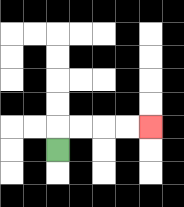{'start': '[2, 6]', 'end': '[6, 5]', 'path_directions': 'U,R,R,R,R', 'path_coordinates': '[[2, 6], [2, 5], [3, 5], [4, 5], [5, 5], [6, 5]]'}